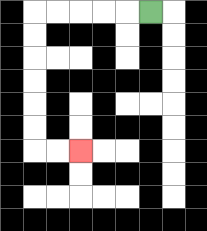{'start': '[6, 0]', 'end': '[3, 6]', 'path_directions': 'L,L,L,L,L,D,D,D,D,D,D,R,R', 'path_coordinates': '[[6, 0], [5, 0], [4, 0], [3, 0], [2, 0], [1, 0], [1, 1], [1, 2], [1, 3], [1, 4], [1, 5], [1, 6], [2, 6], [3, 6]]'}